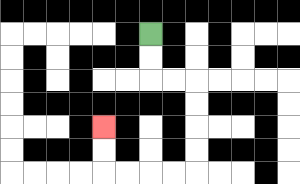{'start': '[6, 1]', 'end': '[4, 5]', 'path_directions': 'D,D,R,R,D,D,D,D,L,L,L,L,U,U', 'path_coordinates': '[[6, 1], [6, 2], [6, 3], [7, 3], [8, 3], [8, 4], [8, 5], [8, 6], [8, 7], [7, 7], [6, 7], [5, 7], [4, 7], [4, 6], [4, 5]]'}